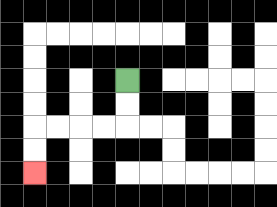{'start': '[5, 3]', 'end': '[1, 7]', 'path_directions': 'D,D,L,L,L,L,D,D', 'path_coordinates': '[[5, 3], [5, 4], [5, 5], [4, 5], [3, 5], [2, 5], [1, 5], [1, 6], [1, 7]]'}